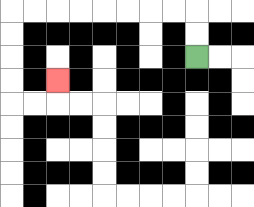{'start': '[8, 2]', 'end': '[2, 3]', 'path_directions': 'U,U,L,L,L,L,L,L,L,L,D,D,D,D,R,R,U', 'path_coordinates': '[[8, 2], [8, 1], [8, 0], [7, 0], [6, 0], [5, 0], [4, 0], [3, 0], [2, 0], [1, 0], [0, 0], [0, 1], [0, 2], [0, 3], [0, 4], [1, 4], [2, 4], [2, 3]]'}